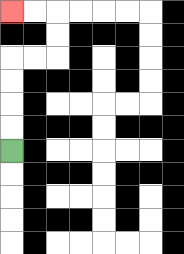{'start': '[0, 6]', 'end': '[0, 0]', 'path_directions': 'U,U,U,U,R,R,U,U,L,L', 'path_coordinates': '[[0, 6], [0, 5], [0, 4], [0, 3], [0, 2], [1, 2], [2, 2], [2, 1], [2, 0], [1, 0], [0, 0]]'}